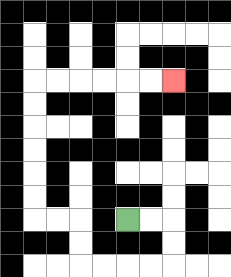{'start': '[5, 9]', 'end': '[7, 3]', 'path_directions': 'R,R,D,D,L,L,L,L,U,U,L,L,U,U,U,U,U,U,R,R,R,R,R,R', 'path_coordinates': '[[5, 9], [6, 9], [7, 9], [7, 10], [7, 11], [6, 11], [5, 11], [4, 11], [3, 11], [3, 10], [3, 9], [2, 9], [1, 9], [1, 8], [1, 7], [1, 6], [1, 5], [1, 4], [1, 3], [2, 3], [3, 3], [4, 3], [5, 3], [6, 3], [7, 3]]'}